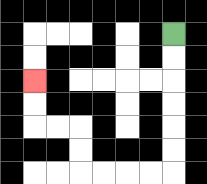{'start': '[7, 1]', 'end': '[1, 3]', 'path_directions': 'D,D,D,D,D,D,L,L,L,L,U,U,L,L,U,U', 'path_coordinates': '[[7, 1], [7, 2], [7, 3], [7, 4], [7, 5], [7, 6], [7, 7], [6, 7], [5, 7], [4, 7], [3, 7], [3, 6], [3, 5], [2, 5], [1, 5], [1, 4], [1, 3]]'}